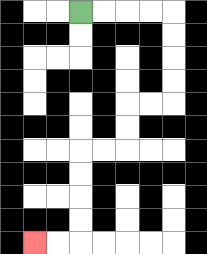{'start': '[3, 0]', 'end': '[1, 10]', 'path_directions': 'R,R,R,R,D,D,D,D,L,L,D,D,L,L,D,D,D,D,L,L', 'path_coordinates': '[[3, 0], [4, 0], [5, 0], [6, 0], [7, 0], [7, 1], [7, 2], [7, 3], [7, 4], [6, 4], [5, 4], [5, 5], [5, 6], [4, 6], [3, 6], [3, 7], [3, 8], [3, 9], [3, 10], [2, 10], [1, 10]]'}